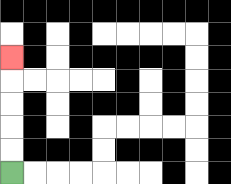{'start': '[0, 7]', 'end': '[0, 2]', 'path_directions': 'U,U,U,U,U', 'path_coordinates': '[[0, 7], [0, 6], [0, 5], [0, 4], [0, 3], [0, 2]]'}